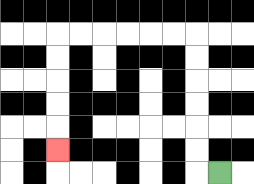{'start': '[9, 7]', 'end': '[2, 6]', 'path_directions': 'L,U,U,U,U,U,U,L,L,L,L,L,L,D,D,D,D,D', 'path_coordinates': '[[9, 7], [8, 7], [8, 6], [8, 5], [8, 4], [8, 3], [8, 2], [8, 1], [7, 1], [6, 1], [5, 1], [4, 1], [3, 1], [2, 1], [2, 2], [2, 3], [2, 4], [2, 5], [2, 6]]'}